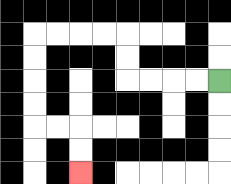{'start': '[9, 3]', 'end': '[3, 7]', 'path_directions': 'L,L,L,L,U,U,L,L,L,L,D,D,D,D,R,R,D,D', 'path_coordinates': '[[9, 3], [8, 3], [7, 3], [6, 3], [5, 3], [5, 2], [5, 1], [4, 1], [3, 1], [2, 1], [1, 1], [1, 2], [1, 3], [1, 4], [1, 5], [2, 5], [3, 5], [3, 6], [3, 7]]'}